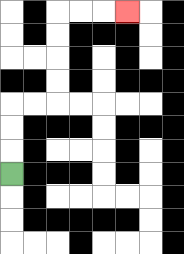{'start': '[0, 7]', 'end': '[5, 0]', 'path_directions': 'U,U,U,R,R,U,U,U,U,R,R,R', 'path_coordinates': '[[0, 7], [0, 6], [0, 5], [0, 4], [1, 4], [2, 4], [2, 3], [2, 2], [2, 1], [2, 0], [3, 0], [4, 0], [5, 0]]'}